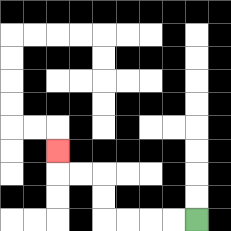{'start': '[8, 9]', 'end': '[2, 6]', 'path_directions': 'L,L,L,L,U,U,L,L,U', 'path_coordinates': '[[8, 9], [7, 9], [6, 9], [5, 9], [4, 9], [4, 8], [4, 7], [3, 7], [2, 7], [2, 6]]'}